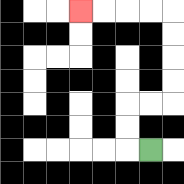{'start': '[6, 6]', 'end': '[3, 0]', 'path_directions': 'L,U,U,R,R,U,U,U,U,L,L,L,L', 'path_coordinates': '[[6, 6], [5, 6], [5, 5], [5, 4], [6, 4], [7, 4], [7, 3], [7, 2], [7, 1], [7, 0], [6, 0], [5, 0], [4, 0], [3, 0]]'}